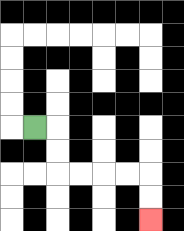{'start': '[1, 5]', 'end': '[6, 9]', 'path_directions': 'R,D,D,R,R,R,R,D,D', 'path_coordinates': '[[1, 5], [2, 5], [2, 6], [2, 7], [3, 7], [4, 7], [5, 7], [6, 7], [6, 8], [6, 9]]'}